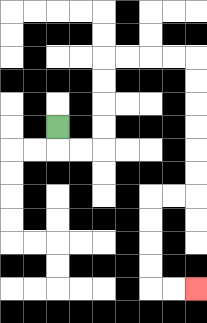{'start': '[2, 5]', 'end': '[8, 12]', 'path_directions': 'D,R,R,U,U,U,U,R,R,R,R,D,D,D,D,D,D,L,L,D,D,D,D,R,R', 'path_coordinates': '[[2, 5], [2, 6], [3, 6], [4, 6], [4, 5], [4, 4], [4, 3], [4, 2], [5, 2], [6, 2], [7, 2], [8, 2], [8, 3], [8, 4], [8, 5], [8, 6], [8, 7], [8, 8], [7, 8], [6, 8], [6, 9], [6, 10], [6, 11], [6, 12], [7, 12], [8, 12]]'}